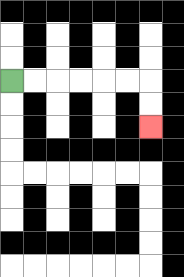{'start': '[0, 3]', 'end': '[6, 5]', 'path_directions': 'R,R,R,R,R,R,D,D', 'path_coordinates': '[[0, 3], [1, 3], [2, 3], [3, 3], [4, 3], [5, 3], [6, 3], [6, 4], [6, 5]]'}